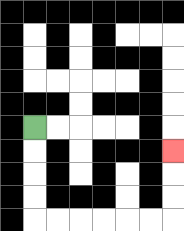{'start': '[1, 5]', 'end': '[7, 6]', 'path_directions': 'D,D,D,D,R,R,R,R,R,R,U,U,U', 'path_coordinates': '[[1, 5], [1, 6], [1, 7], [1, 8], [1, 9], [2, 9], [3, 9], [4, 9], [5, 9], [6, 9], [7, 9], [7, 8], [7, 7], [7, 6]]'}